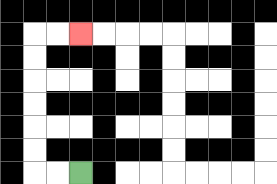{'start': '[3, 7]', 'end': '[3, 1]', 'path_directions': 'L,L,U,U,U,U,U,U,R,R', 'path_coordinates': '[[3, 7], [2, 7], [1, 7], [1, 6], [1, 5], [1, 4], [1, 3], [1, 2], [1, 1], [2, 1], [3, 1]]'}